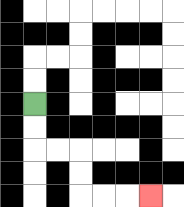{'start': '[1, 4]', 'end': '[6, 8]', 'path_directions': 'D,D,R,R,D,D,R,R,R', 'path_coordinates': '[[1, 4], [1, 5], [1, 6], [2, 6], [3, 6], [3, 7], [3, 8], [4, 8], [5, 8], [6, 8]]'}